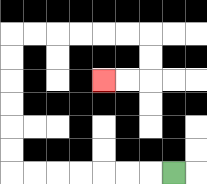{'start': '[7, 7]', 'end': '[4, 3]', 'path_directions': 'L,L,L,L,L,L,L,U,U,U,U,U,U,R,R,R,R,R,R,D,D,L,L', 'path_coordinates': '[[7, 7], [6, 7], [5, 7], [4, 7], [3, 7], [2, 7], [1, 7], [0, 7], [0, 6], [0, 5], [0, 4], [0, 3], [0, 2], [0, 1], [1, 1], [2, 1], [3, 1], [4, 1], [5, 1], [6, 1], [6, 2], [6, 3], [5, 3], [4, 3]]'}